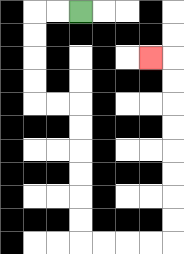{'start': '[3, 0]', 'end': '[6, 2]', 'path_directions': 'L,L,D,D,D,D,R,R,D,D,D,D,D,D,R,R,R,R,U,U,U,U,U,U,U,U,L', 'path_coordinates': '[[3, 0], [2, 0], [1, 0], [1, 1], [1, 2], [1, 3], [1, 4], [2, 4], [3, 4], [3, 5], [3, 6], [3, 7], [3, 8], [3, 9], [3, 10], [4, 10], [5, 10], [6, 10], [7, 10], [7, 9], [7, 8], [7, 7], [7, 6], [7, 5], [7, 4], [7, 3], [7, 2], [6, 2]]'}